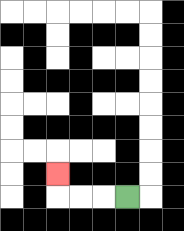{'start': '[5, 8]', 'end': '[2, 7]', 'path_directions': 'L,L,L,U', 'path_coordinates': '[[5, 8], [4, 8], [3, 8], [2, 8], [2, 7]]'}